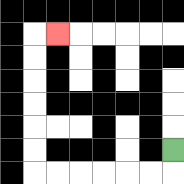{'start': '[7, 6]', 'end': '[2, 1]', 'path_directions': 'D,L,L,L,L,L,L,U,U,U,U,U,U,R', 'path_coordinates': '[[7, 6], [7, 7], [6, 7], [5, 7], [4, 7], [3, 7], [2, 7], [1, 7], [1, 6], [1, 5], [1, 4], [1, 3], [1, 2], [1, 1], [2, 1]]'}